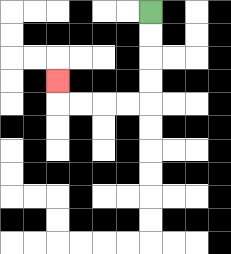{'start': '[6, 0]', 'end': '[2, 3]', 'path_directions': 'D,D,D,D,L,L,L,L,U', 'path_coordinates': '[[6, 0], [6, 1], [6, 2], [6, 3], [6, 4], [5, 4], [4, 4], [3, 4], [2, 4], [2, 3]]'}